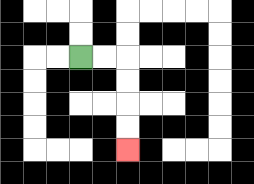{'start': '[3, 2]', 'end': '[5, 6]', 'path_directions': 'R,R,D,D,D,D', 'path_coordinates': '[[3, 2], [4, 2], [5, 2], [5, 3], [5, 4], [5, 5], [5, 6]]'}